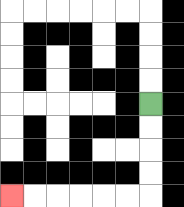{'start': '[6, 4]', 'end': '[0, 8]', 'path_directions': 'D,D,D,D,L,L,L,L,L,L', 'path_coordinates': '[[6, 4], [6, 5], [6, 6], [6, 7], [6, 8], [5, 8], [4, 8], [3, 8], [2, 8], [1, 8], [0, 8]]'}